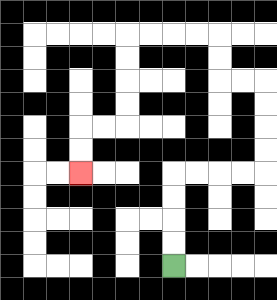{'start': '[7, 11]', 'end': '[3, 7]', 'path_directions': 'U,U,U,U,R,R,R,R,U,U,U,U,L,L,U,U,L,L,L,L,D,D,D,D,L,L,D,D', 'path_coordinates': '[[7, 11], [7, 10], [7, 9], [7, 8], [7, 7], [8, 7], [9, 7], [10, 7], [11, 7], [11, 6], [11, 5], [11, 4], [11, 3], [10, 3], [9, 3], [9, 2], [9, 1], [8, 1], [7, 1], [6, 1], [5, 1], [5, 2], [5, 3], [5, 4], [5, 5], [4, 5], [3, 5], [3, 6], [3, 7]]'}